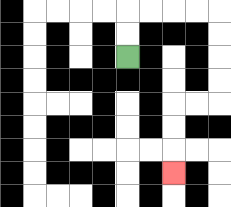{'start': '[5, 2]', 'end': '[7, 7]', 'path_directions': 'U,U,R,R,R,R,D,D,D,D,L,L,D,D,D', 'path_coordinates': '[[5, 2], [5, 1], [5, 0], [6, 0], [7, 0], [8, 0], [9, 0], [9, 1], [9, 2], [9, 3], [9, 4], [8, 4], [7, 4], [7, 5], [7, 6], [7, 7]]'}